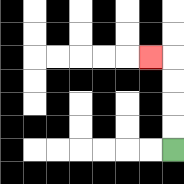{'start': '[7, 6]', 'end': '[6, 2]', 'path_directions': 'U,U,U,U,L', 'path_coordinates': '[[7, 6], [7, 5], [7, 4], [7, 3], [7, 2], [6, 2]]'}